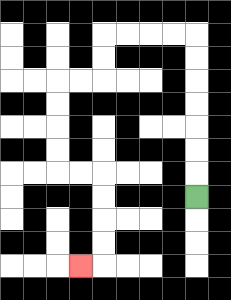{'start': '[8, 8]', 'end': '[3, 11]', 'path_directions': 'U,U,U,U,U,U,U,L,L,L,L,D,D,L,L,D,D,D,D,R,R,D,D,D,D,L', 'path_coordinates': '[[8, 8], [8, 7], [8, 6], [8, 5], [8, 4], [8, 3], [8, 2], [8, 1], [7, 1], [6, 1], [5, 1], [4, 1], [4, 2], [4, 3], [3, 3], [2, 3], [2, 4], [2, 5], [2, 6], [2, 7], [3, 7], [4, 7], [4, 8], [4, 9], [4, 10], [4, 11], [3, 11]]'}